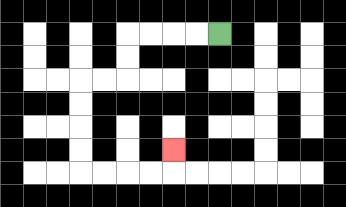{'start': '[9, 1]', 'end': '[7, 6]', 'path_directions': 'L,L,L,L,D,D,L,L,D,D,D,D,R,R,R,R,U', 'path_coordinates': '[[9, 1], [8, 1], [7, 1], [6, 1], [5, 1], [5, 2], [5, 3], [4, 3], [3, 3], [3, 4], [3, 5], [3, 6], [3, 7], [4, 7], [5, 7], [6, 7], [7, 7], [7, 6]]'}